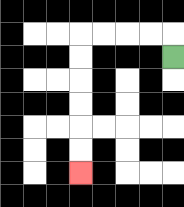{'start': '[7, 2]', 'end': '[3, 7]', 'path_directions': 'U,L,L,L,L,D,D,D,D,D,D', 'path_coordinates': '[[7, 2], [7, 1], [6, 1], [5, 1], [4, 1], [3, 1], [3, 2], [3, 3], [3, 4], [3, 5], [3, 6], [3, 7]]'}